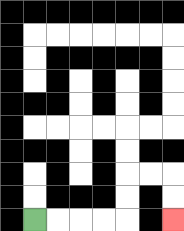{'start': '[1, 9]', 'end': '[7, 9]', 'path_directions': 'R,R,R,R,U,U,R,R,D,D', 'path_coordinates': '[[1, 9], [2, 9], [3, 9], [4, 9], [5, 9], [5, 8], [5, 7], [6, 7], [7, 7], [7, 8], [7, 9]]'}